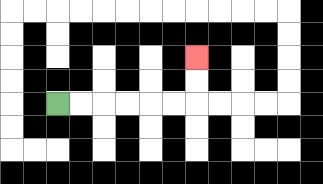{'start': '[2, 4]', 'end': '[8, 2]', 'path_directions': 'R,R,R,R,R,R,U,U', 'path_coordinates': '[[2, 4], [3, 4], [4, 4], [5, 4], [6, 4], [7, 4], [8, 4], [8, 3], [8, 2]]'}